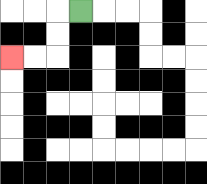{'start': '[3, 0]', 'end': '[0, 2]', 'path_directions': 'L,D,D,L,L', 'path_coordinates': '[[3, 0], [2, 0], [2, 1], [2, 2], [1, 2], [0, 2]]'}